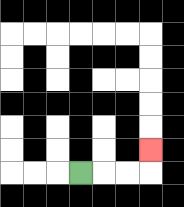{'start': '[3, 7]', 'end': '[6, 6]', 'path_directions': 'R,R,R,U', 'path_coordinates': '[[3, 7], [4, 7], [5, 7], [6, 7], [6, 6]]'}